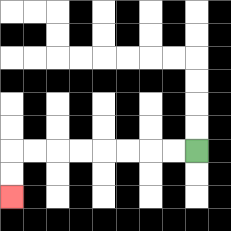{'start': '[8, 6]', 'end': '[0, 8]', 'path_directions': 'L,L,L,L,L,L,L,L,D,D', 'path_coordinates': '[[8, 6], [7, 6], [6, 6], [5, 6], [4, 6], [3, 6], [2, 6], [1, 6], [0, 6], [0, 7], [0, 8]]'}